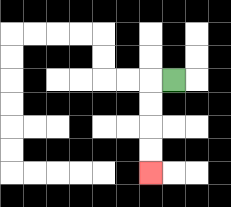{'start': '[7, 3]', 'end': '[6, 7]', 'path_directions': 'L,D,D,D,D', 'path_coordinates': '[[7, 3], [6, 3], [6, 4], [6, 5], [6, 6], [6, 7]]'}